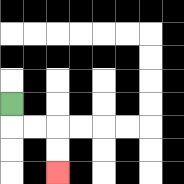{'start': '[0, 4]', 'end': '[2, 7]', 'path_directions': 'D,R,R,D,D', 'path_coordinates': '[[0, 4], [0, 5], [1, 5], [2, 5], [2, 6], [2, 7]]'}